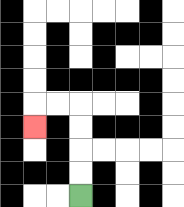{'start': '[3, 8]', 'end': '[1, 5]', 'path_directions': 'U,U,U,U,L,L,D', 'path_coordinates': '[[3, 8], [3, 7], [3, 6], [3, 5], [3, 4], [2, 4], [1, 4], [1, 5]]'}